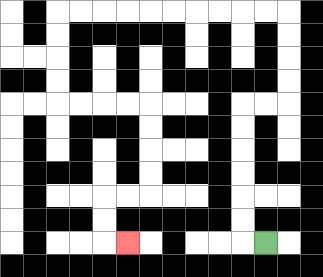{'start': '[11, 10]', 'end': '[5, 10]', 'path_directions': 'L,U,U,U,U,U,U,R,R,U,U,U,U,L,L,L,L,L,L,L,L,L,L,D,D,D,D,R,R,R,R,D,D,D,D,L,L,D,D,R', 'path_coordinates': '[[11, 10], [10, 10], [10, 9], [10, 8], [10, 7], [10, 6], [10, 5], [10, 4], [11, 4], [12, 4], [12, 3], [12, 2], [12, 1], [12, 0], [11, 0], [10, 0], [9, 0], [8, 0], [7, 0], [6, 0], [5, 0], [4, 0], [3, 0], [2, 0], [2, 1], [2, 2], [2, 3], [2, 4], [3, 4], [4, 4], [5, 4], [6, 4], [6, 5], [6, 6], [6, 7], [6, 8], [5, 8], [4, 8], [4, 9], [4, 10], [5, 10]]'}